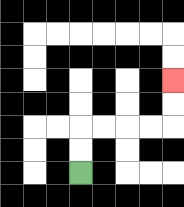{'start': '[3, 7]', 'end': '[7, 3]', 'path_directions': 'U,U,R,R,R,R,U,U', 'path_coordinates': '[[3, 7], [3, 6], [3, 5], [4, 5], [5, 5], [6, 5], [7, 5], [7, 4], [7, 3]]'}